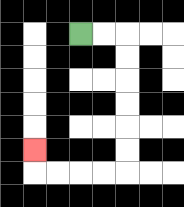{'start': '[3, 1]', 'end': '[1, 6]', 'path_directions': 'R,R,D,D,D,D,D,D,L,L,L,L,U', 'path_coordinates': '[[3, 1], [4, 1], [5, 1], [5, 2], [5, 3], [5, 4], [5, 5], [5, 6], [5, 7], [4, 7], [3, 7], [2, 7], [1, 7], [1, 6]]'}